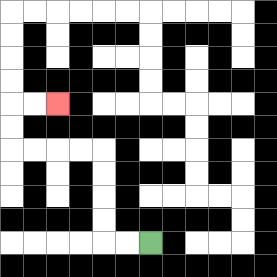{'start': '[6, 10]', 'end': '[2, 4]', 'path_directions': 'L,L,U,U,U,U,L,L,L,L,U,U,R,R', 'path_coordinates': '[[6, 10], [5, 10], [4, 10], [4, 9], [4, 8], [4, 7], [4, 6], [3, 6], [2, 6], [1, 6], [0, 6], [0, 5], [0, 4], [1, 4], [2, 4]]'}